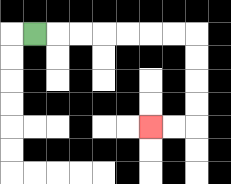{'start': '[1, 1]', 'end': '[6, 5]', 'path_directions': 'R,R,R,R,R,R,R,D,D,D,D,L,L', 'path_coordinates': '[[1, 1], [2, 1], [3, 1], [4, 1], [5, 1], [6, 1], [7, 1], [8, 1], [8, 2], [8, 3], [8, 4], [8, 5], [7, 5], [6, 5]]'}